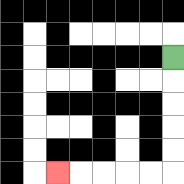{'start': '[7, 2]', 'end': '[2, 7]', 'path_directions': 'D,D,D,D,D,L,L,L,L,L', 'path_coordinates': '[[7, 2], [7, 3], [7, 4], [7, 5], [7, 6], [7, 7], [6, 7], [5, 7], [4, 7], [3, 7], [2, 7]]'}